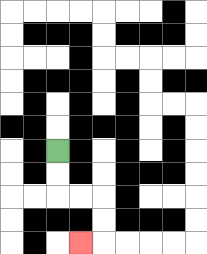{'start': '[2, 6]', 'end': '[3, 10]', 'path_directions': 'D,D,R,R,D,D,L', 'path_coordinates': '[[2, 6], [2, 7], [2, 8], [3, 8], [4, 8], [4, 9], [4, 10], [3, 10]]'}